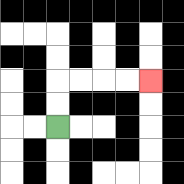{'start': '[2, 5]', 'end': '[6, 3]', 'path_directions': 'U,U,R,R,R,R', 'path_coordinates': '[[2, 5], [2, 4], [2, 3], [3, 3], [4, 3], [5, 3], [6, 3]]'}